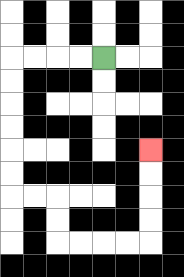{'start': '[4, 2]', 'end': '[6, 6]', 'path_directions': 'L,L,L,L,D,D,D,D,D,D,R,R,D,D,R,R,R,R,U,U,U,U', 'path_coordinates': '[[4, 2], [3, 2], [2, 2], [1, 2], [0, 2], [0, 3], [0, 4], [0, 5], [0, 6], [0, 7], [0, 8], [1, 8], [2, 8], [2, 9], [2, 10], [3, 10], [4, 10], [5, 10], [6, 10], [6, 9], [6, 8], [6, 7], [6, 6]]'}